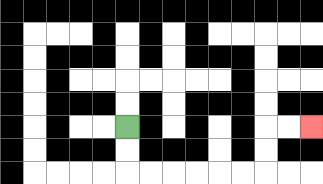{'start': '[5, 5]', 'end': '[13, 5]', 'path_directions': 'D,D,R,R,R,R,R,R,U,U,R,R', 'path_coordinates': '[[5, 5], [5, 6], [5, 7], [6, 7], [7, 7], [8, 7], [9, 7], [10, 7], [11, 7], [11, 6], [11, 5], [12, 5], [13, 5]]'}